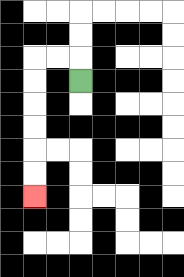{'start': '[3, 3]', 'end': '[1, 8]', 'path_directions': 'U,L,L,D,D,D,D,D,D', 'path_coordinates': '[[3, 3], [3, 2], [2, 2], [1, 2], [1, 3], [1, 4], [1, 5], [1, 6], [1, 7], [1, 8]]'}